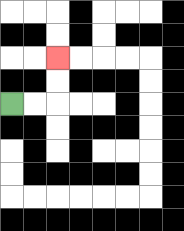{'start': '[0, 4]', 'end': '[2, 2]', 'path_directions': 'R,R,U,U', 'path_coordinates': '[[0, 4], [1, 4], [2, 4], [2, 3], [2, 2]]'}